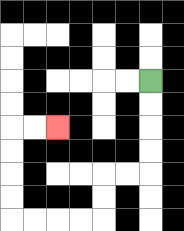{'start': '[6, 3]', 'end': '[2, 5]', 'path_directions': 'D,D,D,D,L,L,D,D,L,L,L,L,U,U,U,U,R,R', 'path_coordinates': '[[6, 3], [6, 4], [6, 5], [6, 6], [6, 7], [5, 7], [4, 7], [4, 8], [4, 9], [3, 9], [2, 9], [1, 9], [0, 9], [0, 8], [0, 7], [0, 6], [0, 5], [1, 5], [2, 5]]'}